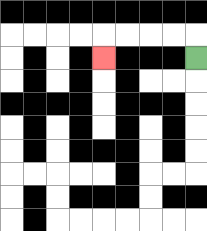{'start': '[8, 2]', 'end': '[4, 2]', 'path_directions': 'U,L,L,L,L,D', 'path_coordinates': '[[8, 2], [8, 1], [7, 1], [6, 1], [5, 1], [4, 1], [4, 2]]'}